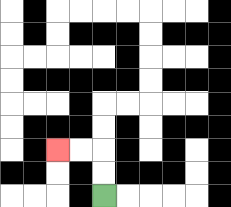{'start': '[4, 8]', 'end': '[2, 6]', 'path_directions': 'U,U,L,L', 'path_coordinates': '[[4, 8], [4, 7], [4, 6], [3, 6], [2, 6]]'}